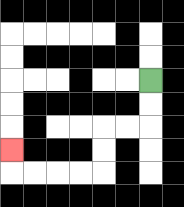{'start': '[6, 3]', 'end': '[0, 6]', 'path_directions': 'D,D,L,L,D,D,L,L,L,L,U', 'path_coordinates': '[[6, 3], [6, 4], [6, 5], [5, 5], [4, 5], [4, 6], [4, 7], [3, 7], [2, 7], [1, 7], [0, 7], [0, 6]]'}